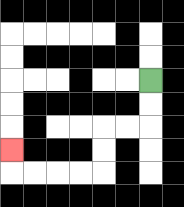{'start': '[6, 3]', 'end': '[0, 6]', 'path_directions': 'D,D,L,L,D,D,L,L,L,L,U', 'path_coordinates': '[[6, 3], [6, 4], [6, 5], [5, 5], [4, 5], [4, 6], [4, 7], [3, 7], [2, 7], [1, 7], [0, 7], [0, 6]]'}